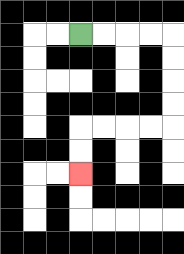{'start': '[3, 1]', 'end': '[3, 7]', 'path_directions': 'R,R,R,R,D,D,D,D,L,L,L,L,D,D', 'path_coordinates': '[[3, 1], [4, 1], [5, 1], [6, 1], [7, 1], [7, 2], [7, 3], [7, 4], [7, 5], [6, 5], [5, 5], [4, 5], [3, 5], [3, 6], [3, 7]]'}